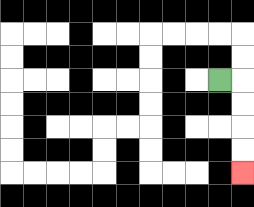{'start': '[9, 3]', 'end': '[10, 7]', 'path_directions': 'R,D,D,D,D', 'path_coordinates': '[[9, 3], [10, 3], [10, 4], [10, 5], [10, 6], [10, 7]]'}